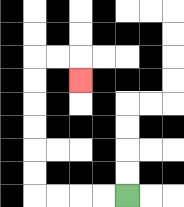{'start': '[5, 8]', 'end': '[3, 3]', 'path_directions': 'L,L,L,L,U,U,U,U,U,U,R,R,D', 'path_coordinates': '[[5, 8], [4, 8], [3, 8], [2, 8], [1, 8], [1, 7], [1, 6], [1, 5], [1, 4], [1, 3], [1, 2], [2, 2], [3, 2], [3, 3]]'}